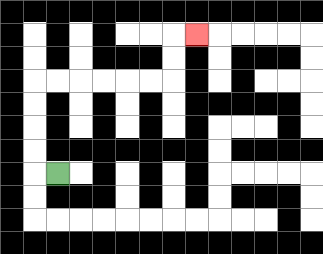{'start': '[2, 7]', 'end': '[8, 1]', 'path_directions': 'L,U,U,U,U,R,R,R,R,R,R,U,U,R', 'path_coordinates': '[[2, 7], [1, 7], [1, 6], [1, 5], [1, 4], [1, 3], [2, 3], [3, 3], [4, 3], [5, 3], [6, 3], [7, 3], [7, 2], [7, 1], [8, 1]]'}